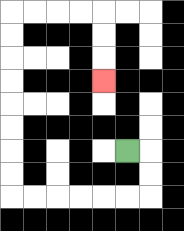{'start': '[5, 6]', 'end': '[4, 3]', 'path_directions': 'R,D,D,L,L,L,L,L,L,U,U,U,U,U,U,U,U,R,R,R,R,D,D,D', 'path_coordinates': '[[5, 6], [6, 6], [6, 7], [6, 8], [5, 8], [4, 8], [3, 8], [2, 8], [1, 8], [0, 8], [0, 7], [0, 6], [0, 5], [0, 4], [0, 3], [0, 2], [0, 1], [0, 0], [1, 0], [2, 0], [3, 0], [4, 0], [4, 1], [4, 2], [4, 3]]'}